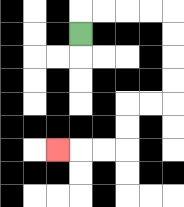{'start': '[3, 1]', 'end': '[2, 6]', 'path_directions': 'U,R,R,R,R,D,D,D,D,L,L,D,D,L,L,L', 'path_coordinates': '[[3, 1], [3, 0], [4, 0], [5, 0], [6, 0], [7, 0], [7, 1], [7, 2], [7, 3], [7, 4], [6, 4], [5, 4], [5, 5], [5, 6], [4, 6], [3, 6], [2, 6]]'}